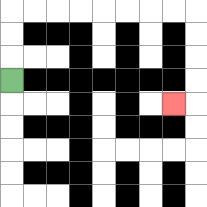{'start': '[0, 3]', 'end': '[7, 4]', 'path_directions': 'U,U,U,R,R,R,R,R,R,R,R,D,D,D,D,L', 'path_coordinates': '[[0, 3], [0, 2], [0, 1], [0, 0], [1, 0], [2, 0], [3, 0], [4, 0], [5, 0], [6, 0], [7, 0], [8, 0], [8, 1], [8, 2], [8, 3], [8, 4], [7, 4]]'}